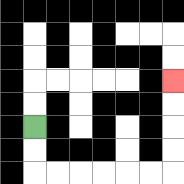{'start': '[1, 5]', 'end': '[7, 3]', 'path_directions': 'D,D,R,R,R,R,R,R,U,U,U,U', 'path_coordinates': '[[1, 5], [1, 6], [1, 7], [2, 7], [3, 7], [4, 7], [5, 7], [6, 7], [7, 7], [7, 6], [7, 5], [7, 4], [7, 3]]'}